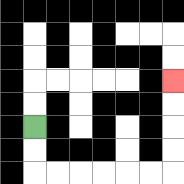{'start': '[1, 5]', 'end': '[7, 3]', 'path_directions': 'D,D,R,R,R,R,R,R,U,U,U,U', 'path_coordinates': '[[1, 5], [1, 6], [1, 7], [2, 7], [3, 7], [4, 7], [5, 7], [6, 7], [7, 7], [7, 6], [7, 5], [7, 4], [7, 3]]'}